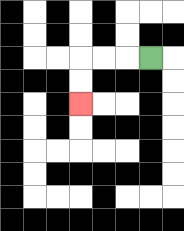{'start': '[6, 2]', 'end': '[3, 4]', 'path_directions': 'L,L,L,D,D', 'path_coordinates': '[[6, 2], [5, 2], [4, 2], [3, 2], [3, 3], [3, 4]]'}